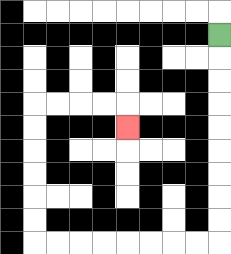{'start': '[9, 1]', 'end': '[5, 5]', 'path_directions': 'D,D,D,D,D,D,D,D,D,L,L,L,L,L,L,L,L,U,U,U,U,U,U,R,R,R,R,D', 'path_coordinates': '[[9, 1], [9, 2], [9, 3], [9, 4], [9, 5], [9, 6], [9, 7], [9, 8], [9, 9], [9, 10], [8, 10], [7, 10], [6, 10], [5, 10], [4, 10], [3, 10], [2, 10], [1, 10], [1, 9], [1, 8], [1, 7], [1, 6], [1, 5], [1, 4], [2, 4], [3, 4], [4, 4], [5, 4], [5, 5]]'}